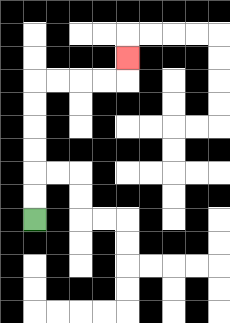{'start': '[1, 9]', 'end': '[5, 2]', 'path_directions': 'U,U,U,U,U,U,R,R,R,R,U', 'path_coordinates': '[[1, 9], [1, 8], [1, 7], [1, 6], [1, 5], [1, 4], [1, 3], [2, 3], [3, 3], [4, 3], [5, 3], [5, 2]]'}